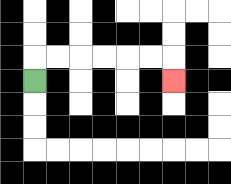{'start': '[1, 3]', 'end': '[7, 3]', 'path_directions': 'U,R,R,R,R,R,R,D', 'path_coordinates': '[[1, 3], [1, 2], [2, 2], [3, 2], [4, 2], [5, 2], [6, 2], [7, 2], [7, 3]]'}